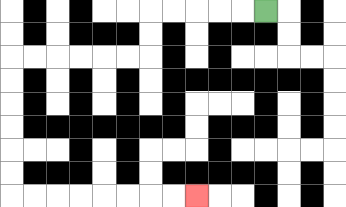{'start': '[11, 0]', 'end': '[8, 8]', 'path_directions': 'L,L,L,L,L,D,D,L,L,L,L,L,L,D,D,D,D,D,D,R,R,R,R,R,R,R,R', 'path_coordinates': '[[11, 0], [10, 0], [9, 0], [8, 0], [7, 0], [6, 0], [6, 1], [6, 2], [5, 2], [4, 2], [3, 2], [2, 2], [1, 2], [0, 2], [0, 3], [0, 4], [0, 5], [0, 6], [0, 7], [0, 8], [1, 8], [2, 8], [3, 8], [4, 8], [5, 8], [6, 8], [7, 8], [8, 8]]'}